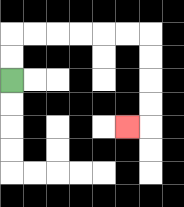{'start': '[0, 3]', 'end': '[5, 5]', 'path_directions': 'U,U,R,R,R,R,R,R,D,D,D,D,L', 'path_coordinates': '[[0, 3], [0, 2], [0, 1], [1, 1], [2, 1], [3, 1], [4, 1], [5, 1], [6, 1], [6, 2], [6, 3], [6, 4], [6, 5], [5, 5]]'}